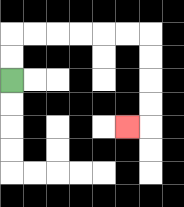{'start': '[0, 3]', 'end': '[5, 5]', 'path_directions': 'U,U,R,R,R,R,R,R,D,D,D,D,L', 'path_coordinates': '[[0, 3], [0, 2], [0, 1], [1, 1], [2, 1], [3, 1], [4, 1], [5, 1], [6, 1], [6, 2], [6, 3], [6, 4], [6, 5], [5, 5]]'}